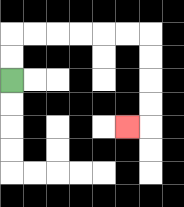{'start': '[0, 3]', 'end': '[5, 5]', 'path_directions': 'U,U,R,R,R,R,R,R,D,D,D,D,L', 'path_coordinates': '[[0, 3], [0, 2], [0, 1], [1, 1], [2, 1], [3, 1], [4, 1], [5, 1], [6, 1], [6, 2], [6, 3], [6, 4], [6, 5], [5, 5]]'}